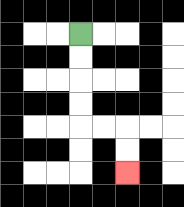{'start': '[3, 1]', 'end': '[5, 7]', 'path_directions': 'D,D,D,D,R,R,D,D', 'path_coordinates': '[[3, 1], [3, 2], [3, 3], [3, 4], [3, 5], [4, 5], [5, 5], [5, 6], [5, 7]]'}